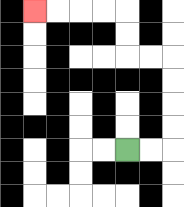{'start': '[5, 6]', 'end': '[1, 0]', 'path_directions': 'R,R,U,U,U,U,L,L,U,U,L,L,L,L', 'path_coordinates': '[[5, 6], [6, 6], [7, 6], [7, 5], [7, 4], [7, 3], [7, 2], [6, 2], [5, 2], [5, 1], [5, 0], [4, 0], [3, 0], [2, 0], [1, 0]]'}